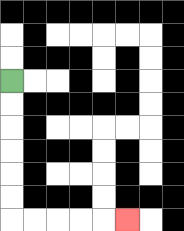{'start': '[0, 3]', 'end': '[5, 9]', 'path_directions': 'D,D,D,D,D,D,R,R,R,R,R', 'path_coordinates': '[[0, 3], [0, 4], [0, 5], [0, 6], [0, 7], [0, 8], [0, 9], [1, 9], [2, 9], [3, 9], [4, 9], [5, 9]]'}